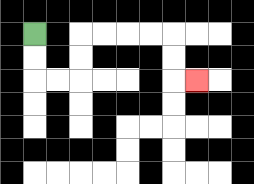{'start': '[1, 1]', 'end': '[8, 3]', 'path_directions': 'D,D,R,R,U,U,R,R,R,R,D,D,R', 'path_coordinates': '[[1, 1], [1, 2], [1, 3], [2, 3], [3, 3], [3, 2], [3, 1], [4, 1], [5, 1], [6, 1], [7, 1], [7, 2], [7, 3], [8, 3]]'}